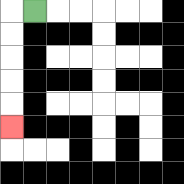{'start': '[1, 0]', 'end': '[0, 5]', 'path_directions': 'L,D,D,D,D,D', 'path_coordinates': '[[1, 0], [0, 0], [0, 1], [0, 2], [0, 3], [0, 4], [0, 5]]'}